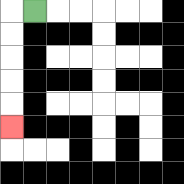{'start': '[1, 0]', 'end': '[0, 5]', 'path_directions': 'L,D,D,D,D,D', 'path_coordinates': '[[1, 0], [0, 0], [0, 1], [0, 2], [0, 3], [0, 4], [0, 5]]'}